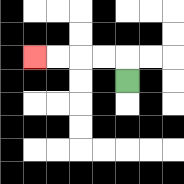{'start': '[5, 3]', 'end': '[1, 2]', 'path_directions': 'U,L,L,L,L', 'path_coordinates': '[[5, 3], [5, 2], [4, 2], [3, 2], [2, 2], [1, 2]]'}